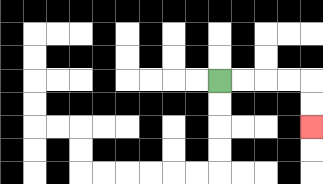{'start': '[9, 3]', 'end': '[13, 5]', 'path_directions': 'R,R,R,R,D,D', 'path_coordinates': '[[9, 3], [10, 3], [11, 3], [12, 3], [13, 3], [13, 4], [13, 5]]'}